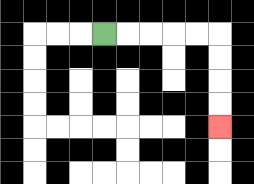{'start': '[4, 1]', 'end': '[9, 5]', 'path_directions': 'R,R,R,R,R,D,D,D,D', 'path_coordinates': '[[4, 1], [5, 1], [6, 1], [7, 1], [8, 1], [9, 1], [9, 2], [9, 3], [9, 4], [9, 5]]'}